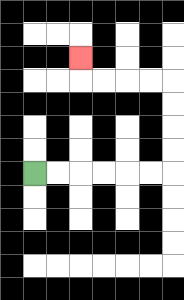{'start': '[1, 7]', 'end': '[3, 2]', 'path_directions': 'R,R,R,R,R,R,U,U,U,U,L,L,L,L,U', 'path_coordinates': '[[1, 7], [2, 7], [3, 7], [4, 7], [5, 7], [6, 7], [7, 7], [7, 6], [7, 5], [7, 4], [7, 3], [6, 3], [5, 3], [4, 3], [3, 3], [3, 2]]'}